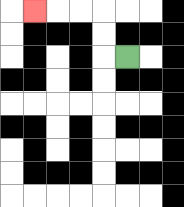{'start': '[5, 2]', 'end': '[1, 0]', 'path_directions': 'L,U,U,L,L,L', 'path_coordinates': '[[5, 2], [4, 2], [4, 1], [4, 0], [3, 0], [2, 0], [1, 0]]'}